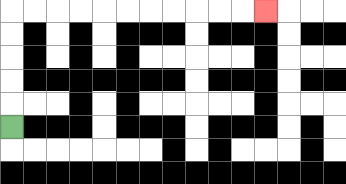{'start': '[0, 5]', 'end': '[11, 0]', 'path_directions': 'U,U,U,U,U,R,R,R,R,R,R,R,R,R,R,R', 'path_coordinates': '[[0, 5], [0, 4], [0, 3], [0, 2], [0, 1], [0, 0], [1, 0], [2, 0], [3, 0], [4, 0], [5, 0], [6, 0], [7, 0], [8, 0], [9, 0], [10, 0], [11, 0]]'}